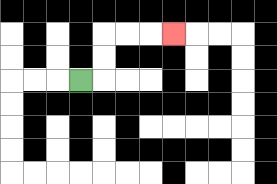{'start': '[3, 3]', 'end': '[7, 1]', 'path_directions': 'R,U,U,R,R,R', 'path_coordinates': '[[3, 3], [4, 3], [4, 2], [4, 1], [5, 1], [6, 1], [7, 1]]'}